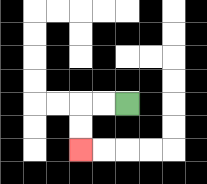{'start': '[5, 4]', 'end': '[3, 6]', 'path_directions': 'L,L,D,D', 'path_coordinates': '[[5, 4], [4, 4], [3, 4], [3, 5], [3, 6]]'}